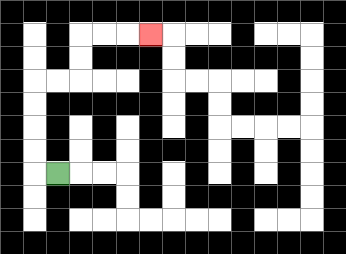{'start': '[2, 7]', 'end': '[6, 1]', 'path_directions': 'L,U,U,U,U,R,R,U,U,R,R,R', 'path_coordinates': '[[2, 7], [1, 7], [1, 6], [1, 5], [1, 4], [1, 3], [2, 3], [3, 3], [3, 2], [3, 1], [4, 1], [5, 1], [6, 1]]'}